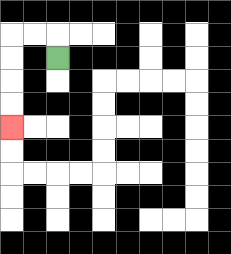{'start': '[2, 2]', 'end': '[0, 5]', 'path_directions': 'U,L,L,D,D,D,D', 'path_coordinates': '[[2, 2], [2, 1], [1, 1], [0, 1], [0, 2], [0, 3], [0, 4], [0, 5]]'}